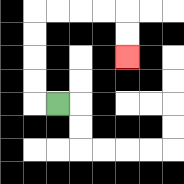{'start': '[2, 4]', 'end': '[5, 2]', 'path_directions': 'L,U,U,U,U,R,R,R,R,D,D', 'path_coordinates': '[[2, 4], [1, 4], [1, 3], [1, 2], [1, 1], [1, 0], [2, 0], [3, 0], [4, 0], [5, 0], [5, 1], [5, 2]]'}